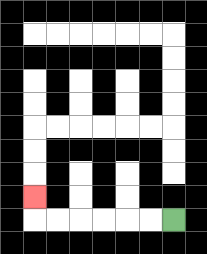{'start': '[7, 9]', 'end': '[1, 8]', 'path_directions': 'L,L,L,L,L,L,U', 'path_coordinates': '[[7, 9], [6, 9], [5, 9], [4, 9], [3, 9], [2, 9], [1, 9], [1, 8]]'}